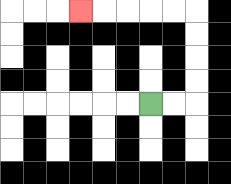{'start': '[6, 4]', 'end': '[3, 0]', 'path_directions': 'R,R,U,U,U,U,L,L,L,L,L', 'path_coordinates': '[[6, 4], [7, 4], [8, 4], [8, 3], [8, 2], [8, 1], [8, 0], [7, 0], [6, 0], [5, 0], [4, 0], [3, 0]]'}